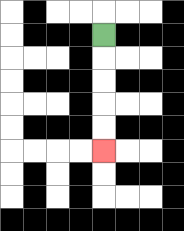{'start': '[4, 1]', 'end': '[4, 6]', 'path_directions': 'D,D,D,D,D', 'path_coordinates': '[[4, 1], [4, 2], [4, 3], [4, 4], [4, 5], [4, 6]]'}